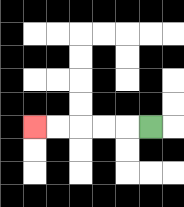{'start': '[6, 5]', 'end': '[1, 5]', 'path_directions': 'L,L,L,L,L', 'path_coordinates': '[[6, 5], [5, 5], [4, 5], [3, 5], [2, 5], [1, 5]]'}